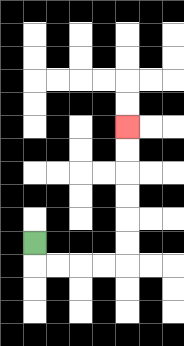{'start': '[1, 10]', 'end': '[5, 5]', 'path_directions': 'D,R,R,R,R,U,U,U,U,U,U', 'path_coordinates': '[[1, 10], [1, 11], [2, 11], [3, 11], [4, 11], [5, 11], [5, 10], [5, 9], [5, 8], [5, 7], [5, 6], [5, 5]]'}